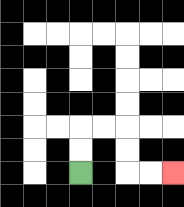{'start': '[3, 7]', 'end': '[7, 7]', 'path_directions': 'U,U,R,R,D,D,R,R', 'path_coordinates': '[[3, 7], [3, 6], [3, 5], [4, 5], [5, 5], [5, 6], [5, 7], [6, 7], [7, 7]]'}